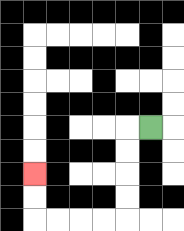{'start': '[6, 5]', 'end': '[1, 7]', 'path_directions': 'L,D,D,D,D,L,L,L,L,U,U', 'path_coordinates': '[[6, 5], [5, 5], [5, 6], [5, 7], [5, 8], [5, 9], [4, 9], [3, 9], [2, 9], [1, 9], [1, 8], [1, 7]]'}